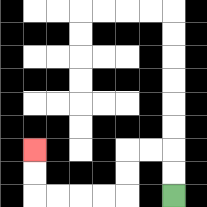{'start': '[7, 8]', 'end': '[1, 6]', 'path_directions': 'U,U,L,L,D,D,L,L,L,L,U,U', 'path_coordinates': '[[7, 8], [7, 7], [7, 6], [6, 6], [5, 6], [5, 7], [5, 8], [4, 8], [3, 8], [2, 8], [1, 8], [1, 7], [1, 6]]'}